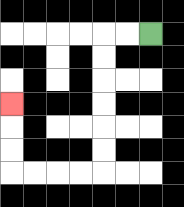{'start': '[6, 1]', 'end': '[0, 4]', 'path_directions': 'L,L,D,D,D,D,D,D,L,L,L,L,U,U,U', 'path_coordinates': '[[6, 1], [5, 1], [4, 1], [4, 2], [4, 3], [4, 4], [4, 5], [4, 6], [4, 7], [3, 7], [2, 7], [1, 7], [0, 7], [0, 6], [0, 5], [0, 4]]'}